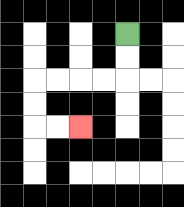{'start': '[5, 1]', 'end': '[3, 5]', 'path_directions': 'D,D,L,L,L,L,D,D,R,R', 'path_coordinates': '[[5, 1], [5, 2], [5, 3], [4, 3], [3, 3], [2, 3], [1, 3], [1, 4], [1, 5], [2, 5], [3, 5]]'}